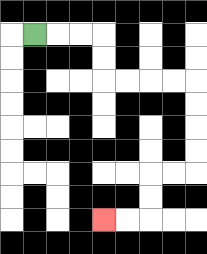{'start': '[1, 1]', 'end': '[4, 9]', 'path_directions': 'R,R,R,D,D,R,R,R,R,D,D,D,D,L,L,D,D,L,L', 'path_coordinates': '[[1, 1], [2, 1], [3, 1], [4, 1], [4, 2], [4, 3], [5, 3], [6, 3], [7, 3], [8, 3], [8, 4], [8, 5], [8, 6], [8, 7], [7, 7], [6, 7], [6, 8], [6, 9], [5, 9], [4, 9]]'}